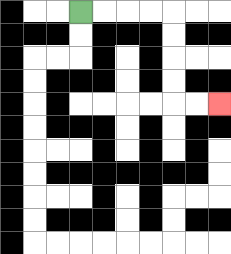{'start': '[3, 0]', 'end': '[9, 4]', 'path_directions': 'R,R,R,R,D,D,D,D,R,R', 'path_coordinates': '[[3, 0], [4, 0], [5, 0], [6, 0], [7, 0], [7, 1], [7, 2], [7, 3], [7, 4], [8, 4], [9, 4]]'}